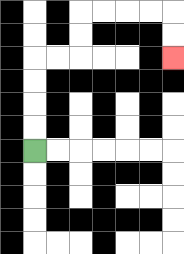{'start': '[1, 6]', 'end': '[7, 2]', 'path_directions': 'U,U,U,U,R,R,U,U,R,R,R,R,D,D', 'path_coordinates': '[[1, 6], [1, 5], [1, 4], [1, 3], [1, 2], [2, 2], [3, 2], [3, 1], [3, 0], [4, 0], [5, 0], [6, 0], [7, 0], [7, 1], [7, 2]]'}